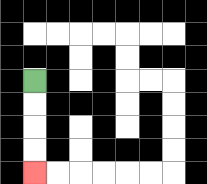{'start': '[1, 3]', 'end': '[1, 7]', 'path_directions': 'D,D,D,D', 'path_coordinates': '[[1, 3], [1, 4], [1, 5], [1, 6], [1, 7]]'}